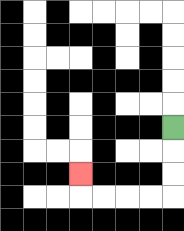{'start': '[7, 5]', 'end': '[3, 7]', 'path_directions': 'D,D,D,L,L,L,L,U', 'path_coordinates': '[[7, 5], [7, 6], [7, 7], [7, 8], [6, 8], [5, 8], [4, 8], [3, 8], [3, 7]]'}